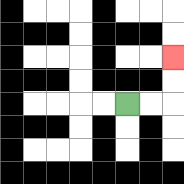{'start': '[5, 4]', 'end': '[7, 2]', 'path_directions': 'R,R,U,U', 'path_coordinates': '[[5, 4], [6, 4], [7, 4], [7, 3], [7, 2]]'}